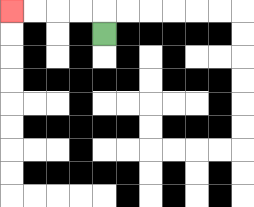{'start': '[4, 1]', 'end': '[0, 0]', 'path_directions': 'U,L,L,L,L', 'path_coordinates': '[[4, 1], [4, 0], [3, 0], [2, 0], [1, 0], [0, 0]]'}